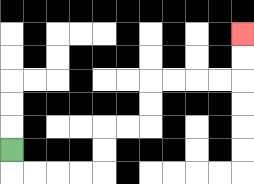{'start': '[0, 6]', 'end': '[10, 1]', 'path_directions': 'D,R,R,R,R,U,U,R,R,U,U,R,R,R,R,U,U', 'path_coordinates': '[[0, 6], [0, 7], [1, 7], [2, 7], [3, 7], [4, 7], [4, 6], [4, 5], [5, 5], [6, 5], [6, 4], [6, 3], [7, 3], [8, 3], [9, 3], [10, 3], [10, 2], [10, 1]]'}